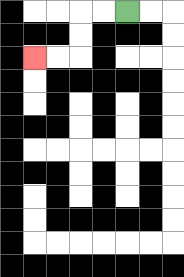{'start': '[5, 0]', 'end': '[1, 2]', 'path_directions': 'L,L,D,D,L,L', 'path_coordinates': '[[5, 0], [4, 0], [3, 0], [3, 1], [3, 2], [2, 2], [1, 2]]'}